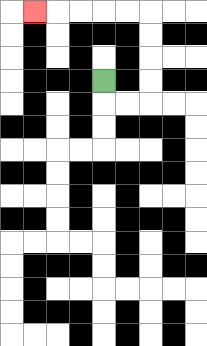{'start': '[4, 3]', 'end': '[1, 0]', 'path_directions': 'D,R,R,U,U,U,U,L,L,L,L,L', 'path_coordinates': '[[4, 3], [4, 4], [5, 4], [6, 4], [6, 3], [6, 2], [6, 1], [6, 0], [5, 0], [4, 0], [3, 0], [2, 0], [1, 0]]'}